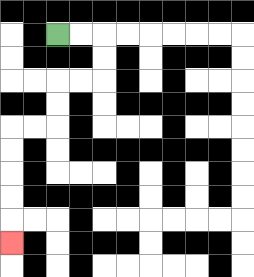{'start': '[2, 1]', 'end': '[0, 10]', 'path_directions': 'R,R,D,D,L,L,D,D,L,L,D,D,D,D,D', 'path_coordinates': '[[2, 1], [3, 1], [4, 1], [4, 2], [4, 3], [3, 3], [2, 3], [2, 4], [2, 5], [1, 5], [0, 5], [0, 6], [0, 7], [0, 8], [0, 9], [0, 10]]'}